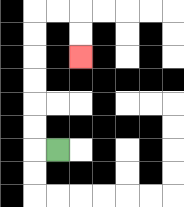{'start': '[2, 6]', 'end': '[3, 2]', 'path_directions': 'L,U,U,U,U,U,U,R,R,D,D', 'path_coordinates': '[[2, 6], [1, 6], [1, 5], [1, 4], [1, 3], [1, 2], [1, 1], [1, 0], [2, 0], [3, 0], [3, 1], [3, 2]]'}